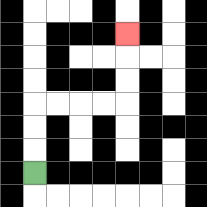{'start': '[1, 7]', 'end': '[5, 1]', 'path_directions': 'U,U,U,R,R,R,R,U,U,U', 'path_coordinates': '[[1, 7], [1, 6], [1, 5], [1, 4], [2, 4], [3, 4], [4, 4], [5, 4], [5, 3], [5, 2], [5, 1]]'}